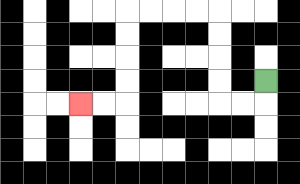{'start': '[11, 3]', 'end': '[3, 4]', 'path_directions': 'D,L,L,U,U,U,U,L,L,L,L,D,D,D,D,L,L', 'path_coordinates': '[[11, 3], [11, 4], [10, 4], [9, 4], [9, 3], [9, 2], [9, 1], [9, 0], [8, 0], [7, 0], [6, 0], [5, 0], [5, 1], [5, 2], [5, 3], [5, 4], [4, 4], [3, 4]]'}